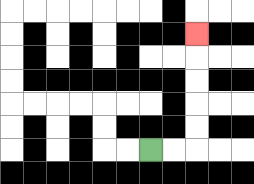{'start': '[6, 6]', 'end': '[8, 1]', 'path_directions': 'R,R,U,U,U,U,U', 'path_coordinates': '[[6, 6], [7, 6], [8, 6], [8, 5], [8, 4], [8, 3], [8, 2], [8, 1]]'}